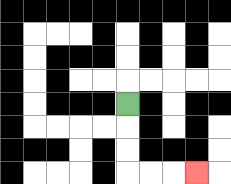{'start': '[5, 4]', 'end': '[8, 7]', 'path_directions': 'D,D,D,R,R,R', 'path_coordinates': '[[5, 4], [5, 5], [5, 6], [5, 7], [6, 7], [7, 7], [8, 7]]'}